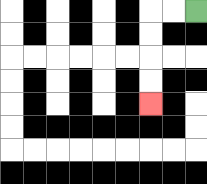{'start': '[8, 0]', 'end': '[6, 4]', 'path_directions': 'L,L,D,D,D,D', 'path_coordinates': '[[8, 0], [7, 0], [6, 0], [6, 1], [6, 2], [6, 3], [6, 4]]'}